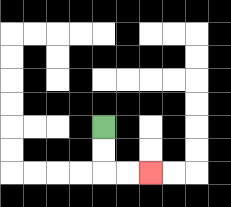{'start': '[4, 5]', 'end': '[6, 7]', 'path_directions': 'D,D,R,R', 'path_coordinates': '[[4, 5], [4, 6], [4, 7], [5, 7], [6, 7]]'}